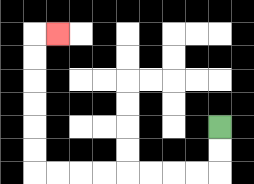{'start': '[9, 5]', 'end': '[2, 1]', 'path_directions': 'D,D,L,L,L,L,L,L,L,L,U,U,U,U,U,U,R', 'path_coordinates': '[[9, 5], [9, 6], [9, 7], [8, 7], [7, 7], [6, 7], [5, 7], [4, 7], [3, 7], [2, 7], [1, 7], [1, 6], [1, 5], [1, 4], [1, 3], [1, 2], [1, 1], [2, 1]]'}